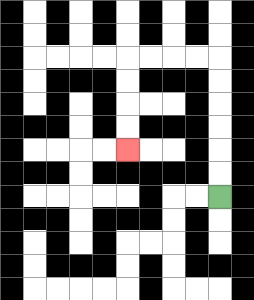{'start': '[9, 8]', 'end': '[5, 6]', 'path_directions': 'U,U,U,U,U,U,L,L,L,L,D,D,D,D', 'path_coordinates': '[[9, 8], [9, 7], [9, 6], [9, 5], [9, 4], [9, 3], [9, 2], [8, 2], [7, 2], [6, 2], [5, 2], [5, 3], [5, 4], [5, 5], [5, 6]]'}